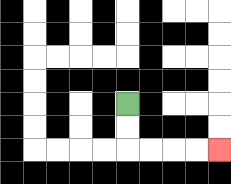{'start': '[5, 4]', 'end': '[9, 6]', 'path_directions': 'D,D,R,R,R,R', 'path_coordinates': '[[5, 4], [5, 5], [5, 6], [6, 6], [7, 6], [8, 6], [9, 6]]'}